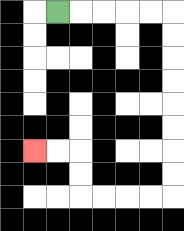{'start': '[2, 0]', 'end': '[1, 6]', 'path_directions': 'R,R,R,R,R,D,D,D,D,D,D,D,D,L,L,L,L,U,U,L,L', 'path_coordinates': '[[2, 0], [3, 0], [4, 0], [5, 0], [6, 0], [7, 0], [7, 1], [7, 2], [7, 3], [7, 4], [7, 5], [7, 6], [7, 7], [7, 8], [6, 8], [5, 8], [4, 8], [3, 8], [3, 7], [3, 6], [2, 6], [1, 6]]'}